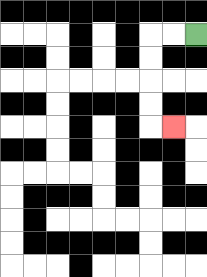{'start': '[8, 1]', 'end': '[7, 5]', 'path_directions': 'L,L,D,D,D,D,R', 'path_coordinates': '[[8, 1], [7, 1], [6, 1], [6, 2], [6, 3], [6, 4], [6, 5], [7, 5]]'}